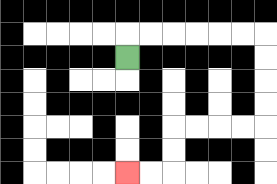{'start': '[5, 2]', 'end': '[5, 7]', 'path_directions': 'U,R,R,R,R,R,R,D,D,D,D,L,L,L,L,D,D,L,L', 'path_coordinates': '[[5, 2], [5, 1], [6, 1], [7, 1], [8, 1], [9, 1], [10, 1], [11, 1], [11, 2], [11, 3], [11, 4], [11, 5], [10, 5], [9, 5], [8, 5], [7, 5], [7, 6], [7, 7], [6, 7], [5, 7]]'}